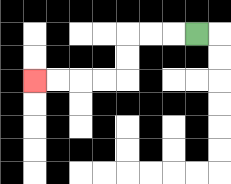{'start': '[8, 1]', 'end': '[1, 3]', 'path_directions': 'L,L,L,D,D,L,L,L,L', 'path_coordinates': '[[8, 1], [7, 1], [6, 1], [5, 1], [5, 2], [5, 3], [4, 3], [3, 3], [2, 3], [1, 3]]'}